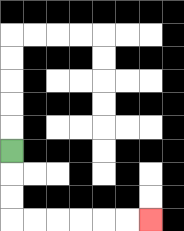{'start': '[0, 6]', 'end': '[6, 9]', 'path_directions': 'D,D,D,R,R,R,R,R,R', 'path_coordinates': '[[0, 6], [0, 7], [0, 8], [0, 9], [1, 9], [2, 9], [3, 9], [4, 9], [5, 9], [6, 9]]'}